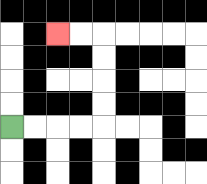{'start': '[0, 5]', 'end': '[2, 1]', 'path_directions': 'R,R,R,R,U,U,U,U,L,L', 'path_coordinates': '[[0, 5], [1, 5], [2, 5], [3, 5], [4, 5], [4, 4], [4, 3], [4, 2], [4, 1], [3, 1], [2, 1]]'}